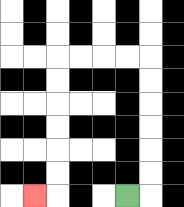{'start': '[5, 8]', 'end': '[1, 8]', 'path_directions': 'R,U,U,U,U,U,U,L,L,L,L,D,D,D,D,D,D,L', 'path_coordinates': '[[5, 8], [6, 8], [6, 7], [6, 6], [6, 5], [6, 4], [6, 3], [6, 2], [5, 2], [4, 2], [3, 2], [2, 2], [2, 3], [2, 4], [2, 5], [2, 6], [2, 7], [2, 8], [1, 8]]'}